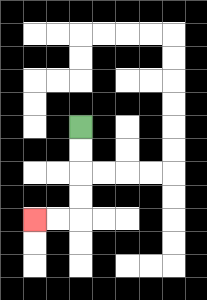{'start': '[3, 5]', 'end': '[1, 9]', 'path_directions': 'D,D,D,D,L,L', 'path_coordinates': '[[3, 5], [3, 6], [3, 7], [3, 8], [3, 9], [2, 9], [1, 9]]'}